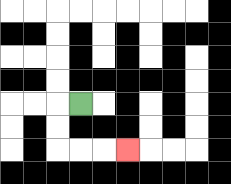{'start': '[3, 4]', 'end': '[5, 6]', 'path_directions': 'L,D,D,R,R,R', 'path_coordinates': '[[3, 4], [2, 4], [2, 5], [2, 6], [3, 6], [4, 6], [5, 6]]'}